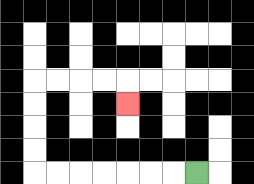{'start': '[8, 7]', 'end': '[5, 4]', 'path_directions': 'L,L,L,L,L,L,L,U,U,U,U,R,R,R,R,D', 'path_coordinates': '[[8, 7], [7, 7], [6, 7], [5, 7], [4, 7], [3, 7], [2, 7], [1, 7], [1, 6], [1, 5], [1, 4], [1, 3], [2, 3], [3, 3], [4, 3], [5, 3], [5, 4]]'}